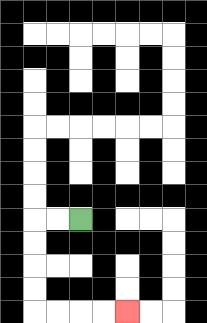{'start': '[3, 9]', 'end': '[5, 13]', 'path_directions': 'L,L,D,D,D,D,R,R,R,R', 'path_coordinates': '[[3, 9], [2, 9], [1, 9], [1, 10], [1, 11], [1, 12], [1, 13], [2, 13], [3, 13], [4, 13], [5, 13]]'}